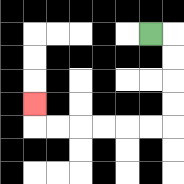{'start': '[6, 1]', 'end': '[1, 4]', 'path_directions': 'R,D,D,D,D,L,L,L,L,L,L,U', 'path_coordinates': '[[6, 1], [7, 1], [7, 2], [7, 3], [7, 4], [7, 5], [6, 5], [5, 5], [4, 5], [3, 5], [2, 5], [1, 5], [1, 4]]'}